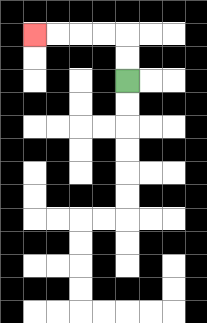{'start': '[5, 3]', 'end': '[1, 1]', 'path_directions': 'U,U,L,L,L,L', 'path_coordinates': '[[5, 3], [5, 2], [5, 1], [4, 1], [3, 1], [2, 1], [1, 1]]'}